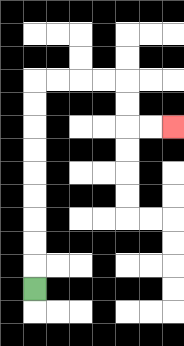{'start': '[1, 12]', 'end': '[7, 5]', 'path_directions': 'U,U,U,U,U,U,U,U,U,R,R,R,R,D,D,R,R', 'path_coordinates': '[[1, 12], [1, 11], [1, 10], [1, 9], [1, 8], [1, 7], [1, 6], [1, 5], [1, 4], [1, 3], [2, 3], [3, 3], [4, 3], [5, 3], [5, 4], [5, 5], [6, 5], [7, 5]]'}